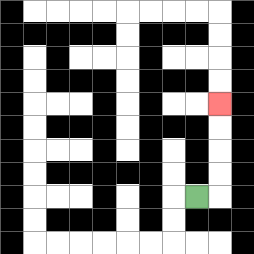{'start': '[8, 8]', 'end': '[9, 4]', 'path_directions': 'R,U,U,U,U', 'path_coordinates': '[[8, 8], [9, 8], [9, 7], [9, 6], [9, 5], [9, 4]]'}